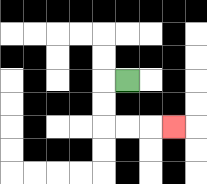{'start': '[5, 3]', 'end': '[7, 5]', 'path_directions': 'L,D,D,R,R,R', 'path_coordinates': '[[5, 3], [4, 3], [4, 4], [4, 5], [5, 5], [6, 5], [7, 5]]'}